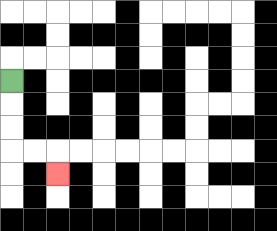{'start': '[0, 3]', 'end': '[2, 7]', 'path_directions': 'D,D,D,R,R,D', 'path_coordinates': '[[0, 3], [0, 4], [0, 5], [0, 6], [1, 6], [2, 6], [2, 7]]'}